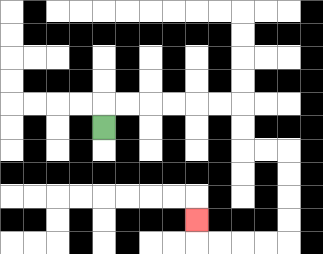{'start': '[4, 5]', 'end': '[8, 9]', 'path_directions': 'U,R,R,R,R,R,R,D,D,R,R,D,D,D,D,L,L,L,L,U', 'path_coordinates': '[[4, 5], [4, 4], [5, 4], [6, 4], [7, 4], [8, 4], [9, 4], [10, 4], [10, 5], [10, 6], [11, 6], [12, 6], [12, 7], [12, 8], [12, 9], [12, 10], [11, 10], [10, 10], [9, 10], [8, 10], [8, 9]]'}